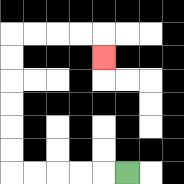{'start': '[5, 7]', 'end': '[4, 2]', 'path_directions': 'L,L,L,L,L,U,U,U,U,U,U,R,R,R,R,D', 'path_coordinates': '[[5, 7], [4, 7], [3, 7], [2, 7], [1, 7], [0, 7], [0, 6], [0, 5], [0, 4], [0, 3], [0, 2], [0, 1], [1, 1], [2, 1], [3, 1], [4, 1], [4, 2]]'}